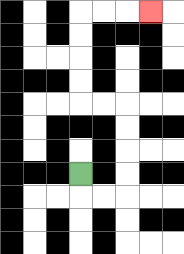{'start': '[3, 7]', 'end': '[6, 0]', 'path_directions': 'D,R,R,U,U,U,U,L,L,U,U,U,U,R,R,R', 'path_coordinates': '[[3, 7], [3, 8], [4, 8], [5, 8], [5, 7], [5, 6], [5, 5], [5, 4], [4, 4], [3, 4], [3, 3], [3, 2], [3, 1], [3, 0], [4, 0], [5, 0], [6, 0]]'}